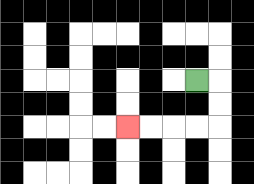{'start': '[8, 3]', 'end': '[5, 5]', 'path_directions': 'R,D,D,L,L,L,L', 'path_coordinates': '[[8, 3], [9, 3], [9, 4], [9, 5], [8, 5], [7, 5], [6, 5], [5, 5]]'}